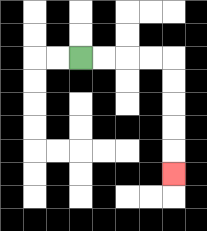{'start': '[3, 2]', 'end': '[7, 7]', 'path_directions': 'R,R,R,R,D,D,D,D,D', 'path_coordinates': '[[3, 2], [4, 2], [5, 2], [6, 2], [7, 2], [7, 3], [7, 4], [7, 5], [7, 6], [7, 7]]'}